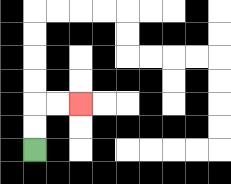{'start': '[1, 6]', 'end': '[3, 4]', 'path_directions': 'U,U,R,R', 'path_coordinates': '[[1, 6], [1, 5], [1, 4], [2, 4], [3, 4]]'}